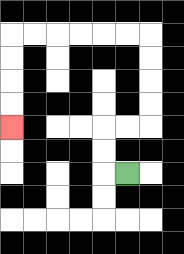{'start': '[5, 7]', 'end': '[0, 5]', 'path_directions': 'L,U,U,R,R,U,U,U,U,L,L,L,L,L,L,D,D,D,D', 'path_coordinates': '[[5, 7], [4, 7], [4, 6], [4, 5], [5, 5], [6, 5], [6, 4], [6, 3], [6, 2], [6, 1], [5, 1], [4, 1], [3, 1], [2, 1], [1, 1], [0, 1], [0, 2], [0, 3], [0, 4], [0, 5]]'}